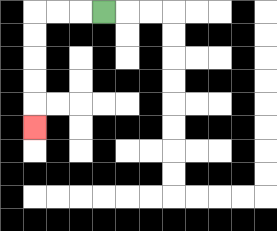{'start': '[4, 0]', 'end': '[1, 5]', 'path_directions': 'L,L,L,D,D,D,D,D', 'path_coordinates': '[[4, 0], [3, 0], [2, 0], [1, 0], [1, 1], [1, 2], [1, 3], [1, 4], [1, 5]]'}